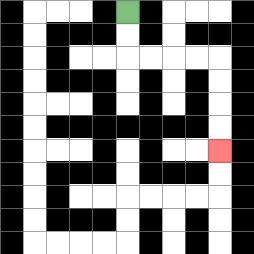{'start': '[5, 0]', 'end': '[9, 6]', 'path_directions': 'D,D,R,R,R,R,D,D,D,D', 'path_coordinates': '[[5, 0], [5, 1], [5, 2], [6, 2], [7, 2], [8, 2], [9, 2], [9, 3], [9, 4], [9, 5], [9, 6]]'}